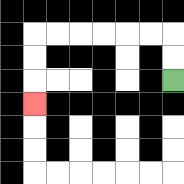{'start': '[7, 3]', 'end': '[1, 4]', 'path_directions': 'U,U,L,L,L,L,L,L,D,D,D', 'path_coordinates': '[[7, 3], [7, 2], [7, 1], [6, 1], [5, 1], [4, 1], [3, 1], [2, 1], [1, 1], [1, 2], [1, 3], [1, 4]]'}